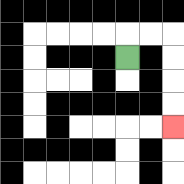{'start': '[5, 2]', 'end': '[7, 5]', 'path_directions': 'U,R,R,D,D,D,D', 'path_coordinates': '[[5, 2], [5, 1], [6, 1], [7, 1], [7, 2], [7, 3], [7, 4], [7, 5]]'}